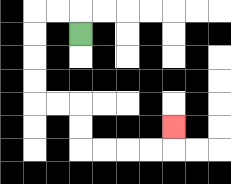{'start': '[3, 1]', 'end': '[7, 5]', 'path_directions': 'U,L,L,D,D,D,D,R,R,D,D,R,R,R,R,U', 'path_coordinates': '[[3, 1], [3, 0], [2, 0], [1, 0], [1, 1], [1, 2], [1, 3], [1, 4], [2, 4], [3, 4], [3, 5], [3, 6], [4, 6], [5, 6], [6, 6], [7, 6], [7, 5]]'}